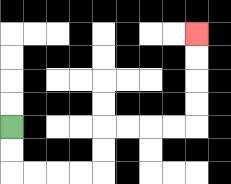{'start': '[0, 5]', 'end': '[8, 1]', 'path_directions': 'D,D,R,R,R,R,U,U,R,R,R,R,U,U,U,U', 'path_coordinates': '[[0, 5], [0, 6], [0, 7], [1, 7], [2, 7], [3, 7], [4, 7], [4, 6], [4, 5], [5, 5], [6, 5], [7, 5], [8, 5], [8, 4], [8, 3], [8, 2], [8, 1]]'}